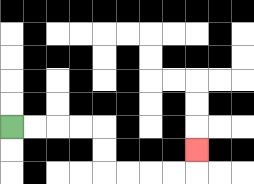{'start': '[0, 5]', 'end': '[8, 6]', 'path_directions': 'R,R,R,R,D,D,R,R,R,R,U', 'path_coordinates': '[[0, 5], [1, 5], [2, 5], [3, 5], [4, 5], [4, 6], [4, 7], [5, 7], [6, 7], [7, 7], [8, 7], [8, 6]]'}